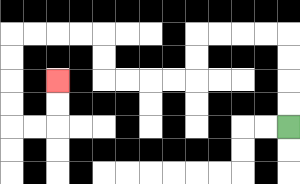{'start': '[12, 5]', 'end': '[2, 3]', 'path_directions': 'U,U,U,U,L,L,L,L,D,D,L,L,L,L,U,U,L,L,L,L,D,D,D,D,R,R,U,U', 'path_coordinates': '[[12, 5], [12, 4], [12, 3], [12, 2], [12, 1], [11, 1], [10, 1], [9, 1], [8, 1], [8, 2], [8, 3], [7, 3], [6, 3], [5, 3], [4, 3], [4, 2], [4, 1], [3, 1], [2, 1], [1, 1], [0, 1], [0, 2], [0, 3], [0, 4], [0, 5], [1, 5], [2, 5], [2, 4], [2, 3]]'}